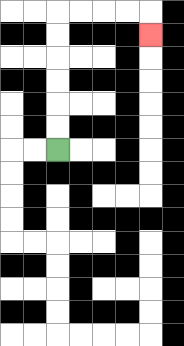{'start': '[2, 6]', 'end': '[6, 1]', 'path_directions': 'U,U,U,U,U,U,R,R,R,R,D', 'path_coordinates': '[[2, 6], [2, 5], [2, 4], [2, 3], [2, 2], [2, 1], [2, 0], [3, 0], [4, 0], [5, 0], [6, 0], [6, 1]]'}